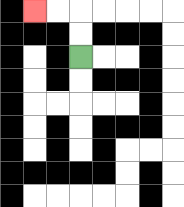{'start': '[3, 2]', 'end': '[1, 0]', 'path_directions': 'U,U,L,L', 'path_coordinates': '[[3, 2], [3, 1], [3, 0], [2, 0], [1, 0]]'}